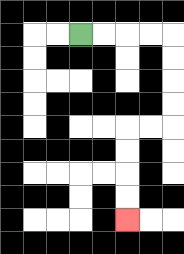{'start': '[3, 1]', 'end': '[5, 9]', 'path_directions': 'R,R,R,R,D,D,D,D,L,L,D,D,D,D', 'path_coordinates': '[[3, 1], [4, 1], [5, 1], [6, 1], [7, 1], [7, 2], [7, 3], [7, 4], [7, 5], [6, 5], [5, 5], [5, 6], [5, 7], [5, 8], [5, 9]]'}